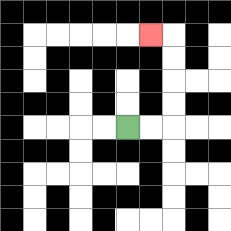{'start': '[5, 5]', 'end': '[6, 1]', 'path_directions': 'R,R,U,U,U,U,L', 'path_coordinates': '[[5, 5], [6, 5], [7, 5], [7, 4], [7, 3], [7, 2], [7, 1], [6, 1]]'}